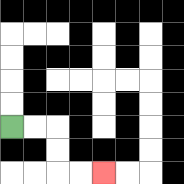{'start': '[0, 5]', 'end': '[4, 7]', 'path_directions': 'R,R,D,D,R,R', 'path_coordinates': '[[0, 5], [1, 5], [2, 5], [2, 6], [2, 7], [3, 7], [4, 7]]'}